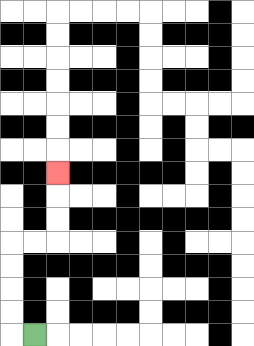{'start': '[1, 14]', 'end': '[2, 7]', 'path_directions': 'L,U,U,U,U,R,R,U,U,U', 'path_coordinates': '[[1, 14], [0, 14], [0, 13], [0, 12], [0, 11], [0, 10], [1, 10], [2, 10], [2, 9], [2, 8], [2, 7]]'}